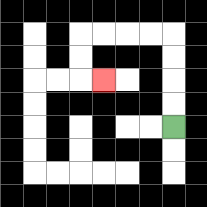{'start': '[7, 5]', 'end': '[4, 3]', 'path_directions': 'U,U,U,U,L,L,L,L,D,D,R', 'path_coordinates': '[[7, 5], [7, 4], [7, 3], [7, 2], [7, 1], [6, 1], [5, 1], [4, 1], [3, 1], [3, 2], [3, 3], [4, 3]]'}